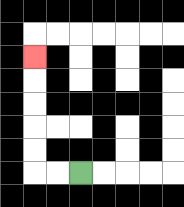{'start': '[3, 7]', 'end': '[1, 2]', 'path_directions': 'L,L,U,U,U,U,U', 'path_coordinates': '[[3, 7], [2, 7], [1, 7], [1, 6], [1, 5], [1, 4], [1, 3], [1, 2]]'}